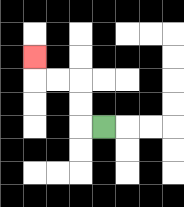{'start': '[4, 5]', 'end': '[1, 2]', 'path_directions': 'L,U,U,L,L,U', 'path_coordinates': '[[4, 5], [3, 5], [3, 4], [3, 3], [2, 3], [1, 3], [1, 2]]'}